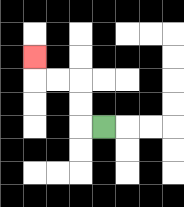{'start': '[4, 5]', 'end': '[1, 2]', 'path_directions': 'L,U,U,L,L,U', 'path_coordinates': '[[4, 5], [3, 5], [3, 4], [3, 3], [2, 3], [1, 3], [1, 2]]'}